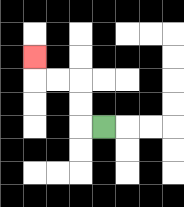{'start': '[4, 5]', 'end': '[1, 2]', 'path_directions': 'L,U,U,L,L,U', 'path_coordinates': '[[4, 5], [3, 5], [3, 4], [3, 3], [2, 3], [1, 3], [1, 2]]'}